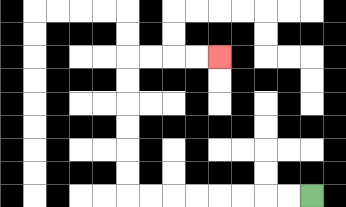{'start': '[13, 8]', 'end': '[9, 2]', 'path_directions': 'L,L,L,L,L,L,L,L,U,U,U,U,U,U,R,R,R,R', 'path_coordinates': '[[13, 8], [12, 8], [11, 8], [10, 8], [9, 8], [8, 8], [7, 8], [6, 8], [5, 8], [5, 7], [5, 6], [5, 5], [5, 4], [5, 3], [5, 2], [6, 2], [7, 2], [8, 2], [9, 2]]'}